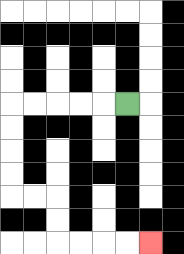{'start': '[5, 4]', 'end': '[6, 10]', 'path_directions': 'L,L,L,L,L,D,D,D,D,R,R,D,D,R,R,R,R', 'path_coordinates': '[[5, 4], [4, 4], [3, 4], [2, 4], [1, 4], [0, 4], [0, 5], [0, 6], [0, 7], [0, 8], [1, 8], [2, 8], [2, 9], [2, 10], [3, 10], [4, 10], [5, 10], [6, 10]]'}